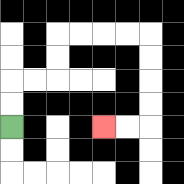{'start': '[0, 5]', 'end': '[4, 5]', 'path_directions': 'U,U,R,R,U,U,R,R,R,R,D,D,D,D,L,L', 'path_coordinates': '[[0, 5], [0, 4], [0, 3], [1, 3], [2, 3], [2, 2], [2, 1], [3, 1], [4, 1], [5, 1], [6, 1], [6, 2], [6, 3], [6, 4], [6, 5], [5, 5], [4, 5]]'}